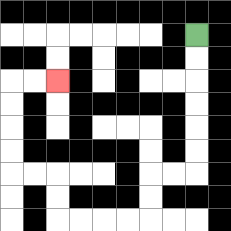{'start': '[8, 1]', 'end': '[2, 3]', 'path_directions': 'D,D,D,D,D,D,L,L,D,D,L,L,L,L,U,U,L,L,U,U,U,U,R,R', 'path_coordinates': '[[8, 1], [8, 2], [8, 3], [8, 4], [8, 5], [8, 6], [8, 7], [7, 7], [6, 7], [6, 8], [6, 9], [5, 9], [4, 9], [3, 9], [2, 9], [2, 8], [2, 7], [1, 7], [0, 7], [0, 6], [0, 5], [0, 4], [0, 3], [1, 3], [2, 3]]'}